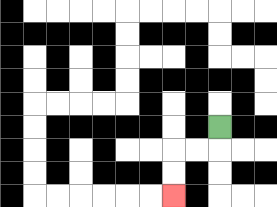{'start': '[9, 5]', 'end': '[7, 8]', 'path_directions': 'D,L,L,D,D', 'path_coordinates': '[[9, 5], [9, 6], [8, 6], [7, 6], [7, 7], [7, 8]]'}